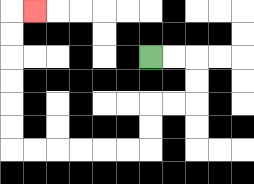{'start': '[6, 2]', 'end': '[1, 0]', 'path_directions': 'R,R,D,D,L,L,D,D,L,L,L,L,L,L,U,U,U,U,U,U,R', 'path_coordinates': '[[6, 2], [7, 2], [8, 2], [8, 3], [8, 4], [7, 4], [6, 4], [6, 5], [6, 6], [5, 6], [4, 6], [3, 6], [2, 6], [1, 6], [0, 6], [0, 5], [0, 4], [0, 3], [0, 2], [0, 1], [0, 0], [1, 0]]'}